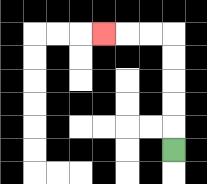{'start': '[7, 6]', 'end': '[4, 1]', 'path_directions': 'U,U,U,U,U,L,L,L', 'path_coordinates': '[[7, 6], [7, 5], [7, 4], [7, 3], [7, 2], [7, 1], [6, 1], [5, 1], [4, 1]]'}